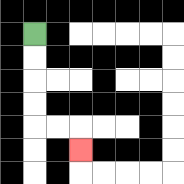{'start': '[1, 1]', 'end': '[3, 6]', 'path_directions': 'D,D,D,D,R,R,D', 'path_coordinates': '[[1, 1], [1, 2], [1, 3], [1, 4], [1, 5], [2, 5], [3, 5], [3, 6]]'}